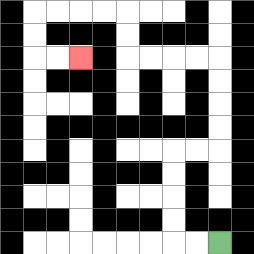{'start': '[9, 10]', 'end': '[3, 2]', 'path_directions': 'L,L,U,U,U,U,R,R,U,U,U,U,L,L,L,L,U,U,L,L,L,L,D,D,R,R', 'path_coordinates': '[[9, 10], [8, 10], [7, 10], [7, 9], [7, 8], [7, 7], [7, 6], [8, 6], [9, 6], [9, 5], [9, 4], [9, 3], [9, 2], [8, 2], [7, 2], [6, 2], [5, 2], [5, 1], [5, 0], [4, 0], [3, 0], [2, 0], [1, 0], [1, 1], [1, 2], [2, 2], [3, 2]]'}